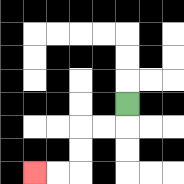{'start': '[5, 4]', 'end': '[1, 7]', 'path_directions': 'D,L,L,D,D,L,L', 'path_coordinates': '[[5, 4], [5, 5], [4, 5], [3, 5], [3, 6], [3, 7], [2, 7], [1, 7]]'}